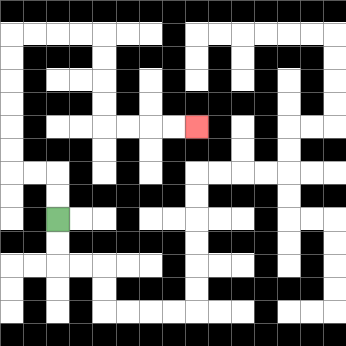{'start': '[2, 9]', 'end': '[8, 5]', 'path_directions': 'U,U,L,L,U,U,U,U,U,U,R,R,R,R,D,D,D,D,R,R,R,R', 'path_coordinates': '[[2, 9], [2, 8], [2, 7], [1, 7], [0, 7], [0, 6], [0, 5], [0, 4], [0, 3], [0, 2], [0, 1], [1, 1], [2, 1], [3, 1], [4, 1], [4, 2], [4, 3], [4, 4], [4, 5], [5, 5], [6, 5], [7, 5], [8, 5]]'}